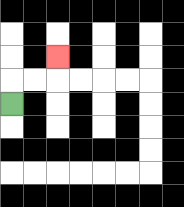{'start': '[0, 4]', 'end': '[2, 2]', 'path_directions': 'U,R,R,U', 'path_coordinates': '[[0, 4], [0, 3], [1, 3], [2, 3], [2, 2]]'}